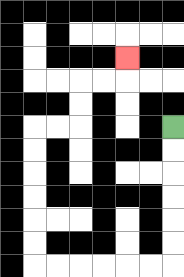{'start': '[7, 5]', 'end': '[5, 2]', 'path_directions': 'D,D,D,D,D,D,L,L,L,L,L,L,U,U,U,U,U,U,R,R,U,U,R,R,U', 'path_coordinates': '[[7, 5], [7, 6], [7, 7], [7, 8], [7, 9], [7, 10], [7, 11], [6, 11], [5, 11], [4, 11], [3, 11], [2, 11], [1, 11], [1, 10], [1, 9], [1, 8], [1, 7], [1, 6], [1, 5], [2, 5], [3, 5], [3, 4], [3, 3], [4, 3], [5, 3], [5, 2]]'}